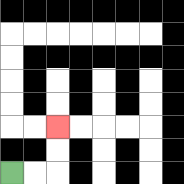{'start': '[0, 7]', 'end': '[2, 5]', 'path_directions': 'R,R,U,U', 'path_coordinates': '[[0, 7], [1, 7], [2, 7], [2, 6], [2, 5]]'}